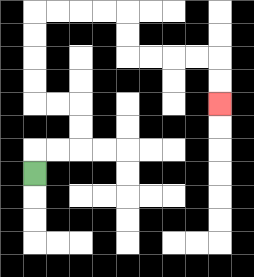{'start': '[1, 7]', 'end': '[9, 4]', 'path_directions': 'U,R,R,U,U,L,L,U,U,U,U,R,R,R,R,D,D,R,R,R,R,D,D', 'path_coordinates': '[[1, 7], [1, 6], [2, 6], [3, 6], [3, 5], [3, 4], [2, 4], [1, 4], [1, 3], [1, 2], [1, 1], [1, 0], [2, 0], [3, 0], [4, 0], [5, 0], [5, 1], [5, 2], [6, 2], [7, 2], [8, 2], [9, 2], [9, 3], [9, 4]]'}